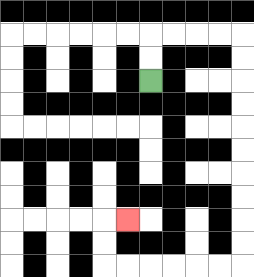{'start': '[6, 3]', 'end': '[5, 9]', 'path_directions': 'U,U,R,R,R,R,D,D,D,D,D,D,D,D,D,D,L,L,L,L,L,L,U,U,R', 'path_coordinates': '[[6, 3], [6, 2], [6, 1], [7, 1], [8, 1], [9, 1], [10, 1], [10, 2], [10, 3], [10, 4], [10, 5], [10, 6], [10, 7], [10, 8], [10, 9], [10, 10], [10, 11], [9, 11], [8, 11], [7, 11], [6, 11], [5, 11], [4, 11], [4, 10], [4, 9], [5, 9]]'}